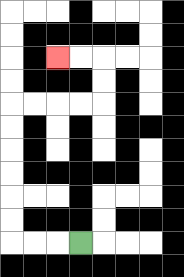{'start': '[3, 10]', 'end': '[2, 2]', 'path_directions': 'L,L,L,U,U,U,U,U,U,R,R,R,R,U,U,L,L', 'path_coordinates': '[[3, 10], [2, 10], [1, 10], [0, 10], [0, 9], [0, 8], [0, 7], [0, 6], [0, 5], [0, 4], [1, 4], [2, 4], [3, 4], [4, 4], [4, 3], [4, 2], [3, 2], [2, 2]]'}